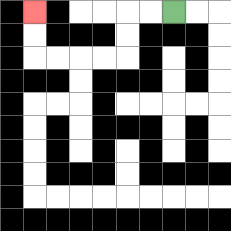{'start': '[7, 0]', 'end': '[1, 0]', 'path_directions': 'L,L,D,D,L,L,L,L,U,U', 'path_coordinates': '[[7, 0], [6, 0], [5, 0], [5, 1], [5, 2], [4, 2], [3, 2], [2, 2], [1, 2], [1, 1], [1, 0]]'}